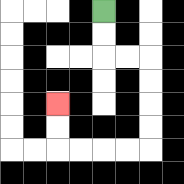{'start': '[4, 0]', 'end': '[2, 4]', 'path_directions': 'D,D,R,R,D,D,D,D,L,L,L,L,U,U', 'path_coordinates': '[[4, 0], [4, 1], [4, 2], [5, 2], [6, 2], [6, 3], [6, 4], [6, 5], [6, 6], [5, 6], [4, 6], [3, 6], [2, 6], [2, 5], [2, 4]]'}